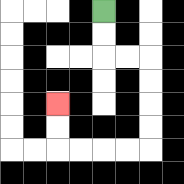{'start': '[4, 0]', 'end': '[2, 4]', 'path_directions': 'D,D,R,R,D,D,D,D,L,L,L,L,U,U', 'path_coordinates': '[[4, 0], [4, 1], [4, 2], [5, 2], [6, 2], [6, 3], [6, 4], [6, 5], [6, 6], [5, 6], [4, 6], [3, 6], [2, 6], [2, 5], [2, 4]]'}